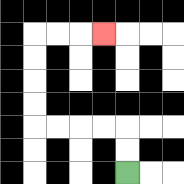{'start': '[5, 7]', 'end': '[4, 1]', 'path_directions': 'U,U,L,L,L,L,U,U,U,U,R,R,R', 'path_coordinates': '[[5, 7], [5, 6], [5, 5], [4, 5], [3, 5], [2, 5], [1, 5], [1, 4], [1, 3], [1, 2], [1, 1], [2, 1], [3, 1], [4, 1]]'}